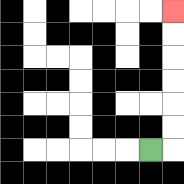{'start': '[6, 6]', 'end': '[7, 0]', 'path_directions': 'R,U,U,U,U,U,U', 'path_coordinates': '[[6, 6], [7, 6], [7, 5], [7, 4], [7, 3], [7, 2], [7, 1], [7, 0]]'}